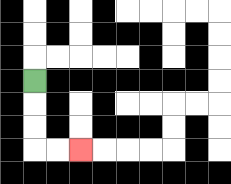{'start': '[1, 3]', 'end': '[3, 6]', 'path_directions': 'D,D,D,R,R', 'path_coordinates': '[[1, 3], [1, 4], [1, 5], [1, 6], [2, 6], [3, 6]]'}